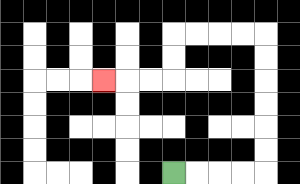{'start': '[7, 7]', 'end': '[4, 3]', 'path_directions': 'R,R,R,R,U,U,U,U,U,U,L,L,L,L,D,D,L,L,L', 'path_coordinates': '[[7, 7], [8, 7], [9, 7], [10, 7], [11, 7], [11, 6], [11, 5], [11, 4], [11, 3], [11, 2], [11, 1], [10, 1], [9, 1], [8, 1], [7, 1], [7, 2], [7, 3], [6, 3], [5, 3], [4, 3]]'}